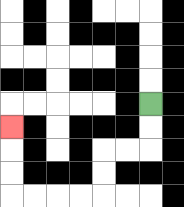{'start': '[6, 4]', 'end': '[0, 5]', 'path_directions': 'D,D,L,L,D,D,L,L,L,L,U,U,U', 'path_coordinates': '[[6, 4], [6, 5], [6, 6], [5, 6], [4, 6], [4, 7], [4, 8], [3, 8], [2, 8], [1, 8], [0, 8], [0, 7], [0, 6], [0, 5]]'}